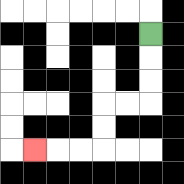{'start': '[6, 1]', 'end': '[1, 6]', 'path_directions': 'D,D,D,L,L,D,D,L,L,L', 'path_coordinates': '[[6, 1], [6, 2], [6, 3], [6, 4], [5, 4], [4, 4], [4, 5], [4, 6], [3, 6], [2, 6], [1, 6]]'}